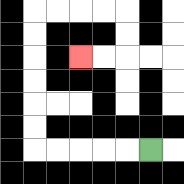{'start': '[6, 6]', 'end': '[3, 2]', 'path_directions': 'L,L,L,L,L,U,U,U,U,U,U,R,R,R,R,D,D,L,L', 'path_coordinates': '[[6, 6], [5, 6], [4, 6], [3, 6], [2, 6], [1, 6], [1, 5], [1, 4], [1, 3], [1, 2], [1, 1], [1, 0], [2, 0], [3, 0], [4, 0], [5, 0], [5, 1], [5, 2], [4, 2], [3, 2]]'}